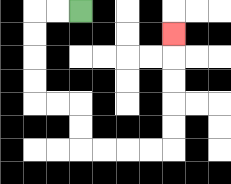{'start': '[3, 0]', 'end': '[7, 1]', 'path_directions': 'L,L,D,D,D,D,R,R,D,D,R,R,R,R,U,U,U,U,U', 'path_coordinates': '[[3, 0], [2, 0], [1, 0], [1, 1], [1, 2], [1, 3], [1, 4], [2, 4], [3, 4], [3, 5], [3, 6], [4, 6], [5, 6], [6, 6], [7, 6], [7, 5], [7, 4], [7, 3], [7, 2], [7, 1]]'}